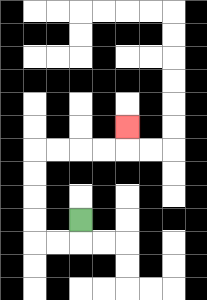{'start': '[3, 9]', 'end': '[5, 5]', 'path_directions': 'D,L,L,U,U,U,U,R,R,R,R,U', 'path_coordinates': '[[3, 9], [3, 10], [2, 10], [1, 10], [1, 9], [1, 8], [1, 7], [1, 6], [2, 6], [3, 6], [4, 6], [5, 6], [5, 5]]'}